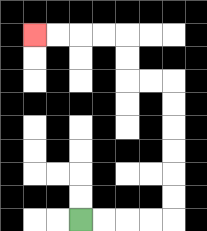{'start': '[3, 9]', 'end': '[1, 1]', 'path_directions': 'R,R,R,R,U,U,U,U,U,U,L,L,U,U,L,L,L,L', 'path_coordinates': '[[3, 9], [4, 9], [5, 9], [6, 9], [7, 9], [7, 8], [7, 7], [7, 6], [7, 5], [7, 4], [7, 3], [6, 3], [5, 3], [5, 2], [5, 1], [4, 1], [3, 1], [2, 1], [1, 1]]'}